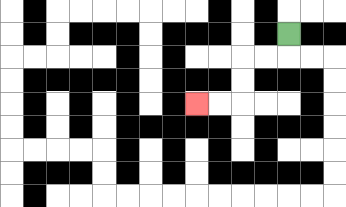{'start': '[12, 1]', 'end': '[8, 4]', 'path_directions': 'D,L,L,D,D,L,L', 'path_coordinates': '[[12, 1], [12, 2], [11, 2], [10, 2], [10, 3], [10, 4], [9, 4], [8, 4]]'}